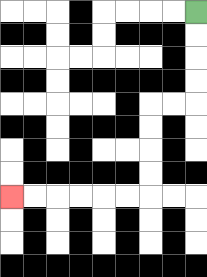{'start': '[8, 0]', 'end': '[0, 8]', 'path_directions': 'D,D,D,D,L,L,D,D,D,D,L,L,L,L,L,L', 'path_coordinates': '[[8, 0], [8, 1], [8, 2], [8, 3], [8, 4], [7, 4], [6, 4], [6, 5], [6, 6], [6, 7], [6, 8], [5, 8], [4, 8], [3, 8], [2, 8], [1, 8], [0, 8]]'}